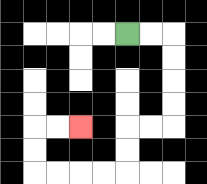{'start': '[5, 1]', 'end': '[3, 5]', 'path_directions': 'R,R,D,D,D,D,L,L,D,D,L,L,L,L,U,U,R,R', 'path_coordinates': '[[5, 1], [6, 1], [7, 1], [7, 2], [7, 3], [7, 4], [7, 5], [6, 5], [5, 5], [5, 6], [5, 7], [4, 7], [3, 7], [2, 7], [1, 7], [1, 6], [1, 5], [2, 5], [3, 5]]'}